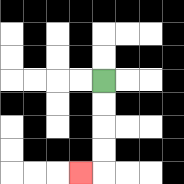{'start': '[4, 3]', 'end': '[3, 7]', 'path_directions': 'D,D,D,D,L', 'path_coordinates': '[[4, 3], [4, 4], [4, 5], [4, 6], [4, 7], [3, 7]]'}